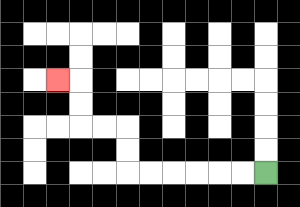{'start': '[11, 7]', 'end': '[2, 3]', 'path_directions': 'L,L,L,L,L,L,U,U,L,L,U,U,L', 'path_coordinates': '[[11, 7], [10, 7], [9, 7], [8, 7], [7, 7], [6, 7], [5, 7], [5, 6], [5, 5], [4, 5], [3, 5], [3, 4], [3, 3], [2, 3]]'}